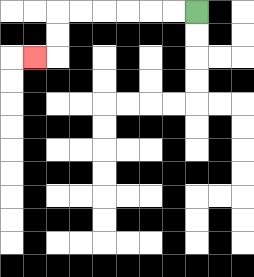{'start': '[8, 0]', 'end': '[1, 2]', 'path_directions': 'L,L,L,L,L,L,D,D,L', 'path_coordinates': '[[8, 0], [7, 0], [6, 0], [5, 0], [4, 0], [3, 0], [2, 0], [2, 1], [2, 2], [1, 2]]'}